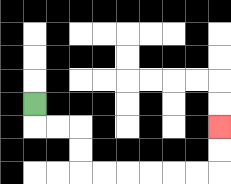{'start': '[1, 4]', 'end': '[9, 5]', 'path_directions': 'D,R,R,D,D,R,R,R,R,R,R,U,U', 'path_coordinates': '[[1, 4], [1, 5], [2, 5], [3, 5], [3, 6], [3, 7], [4, 7], [5, 7], [6, 7], [7, 7], [8, 7], [9, 7], [9, 6], [9, 5]]'}